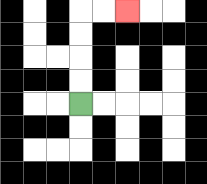{'start': '[3, 4]', 'end': '[5, 0]', 'path_directions': 'U,U,U,U,R,R', 'path_coordinates': '[[3, 4], [3, 3], [3, 2], [3, 1], [3, 0], [4, 0], [5, 0]]'}